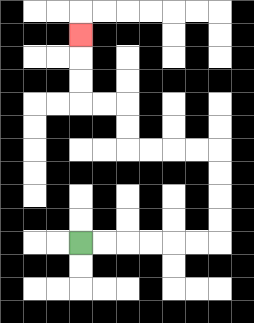{'start': '[3, 10]', 'end': '[3, 1]', 'path_directions': 'R,R,R,R,R,R,U,U,U,U,L,L,L,L,U,U,L,L,U,U,U', 'path_coordinates': '[[3, 10], [4, 10], [5, 10], [6, 10], [7, 10], [8, 10], [9, 10], [9, 9], [9, 8], [9, 7], [9, 6], [8, 6], [7, 6], [6, 6], [5, 6], [5, 5], [5, 4], [4, 4], [3, 4], [3, 3], [3, 2], [3, 1]]'}